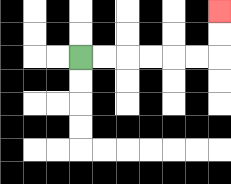{'start': '[3, 2]', 'end': '[9, 0]', 'path_directions': 'R,R,R,R,R,R,U,U', 'path_coordinates': '[[3, 2], [4, 2], [5, 2], [6, 2], [7, 2], [8, 2], [9, 2], [9, 1], [9, 0]]'}